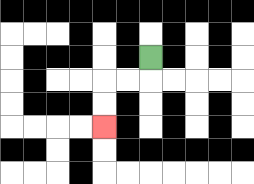{'start': '[6, 2]', 'end': '[4, 5]', 'path_directions': 'D,L,L,D,D', 'path_coordinates': '[[6, 2], [6, 3], [5, 3], [4, 3], [4, 4], [4, 5]]'}